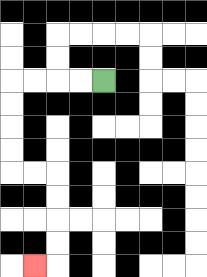{'start': '[4, 3]', 'end': '[1, 11]', 'path_directions': 'L,L,L,L,D,D,D,D,R,R,D,D,D,D,L', 'path_coordinates': '[[4, 3], [3, 3], [2, 3], [1, 3], [0, 3], [0, 4], [0, 5], [0, 6], [0, 7], [1, 7], [2, 7], [2, 8], [2, 9], [2, 10], [2, 11], [1, 11]]'}